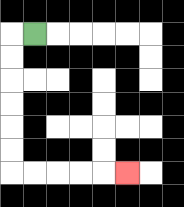{'start': '[1, 1]', 'end': '[5, 7]', 'path_directions': 'L,D,D,D,D,D,D,R,R,R,R,R', 'path_coordinates': '[[1, 1], [0, 1], [0, 2], [0, 3], [0, 4], [0, 5], [0, 6], [0, 7], [1, 7], [2, 7], [3, 7], [4, 7], [5, 7]]'}